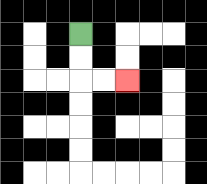{'start': '[3, 1]', 'end': '[5, 3]', 'path_directions': 'D,D,R,R', 'path_coordinates': '[[3, 1], [3, 2], [3, 3], [4, 3], [5, 3]]'}